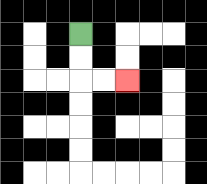{'start': '[3, 1]', 'end': '[5, 3]', 'path_directions': 'D,D,R,R', 'path_coordinates': '[[3, 1], [3, 2], [3, 3], [4, 3], [5, 3]]'}